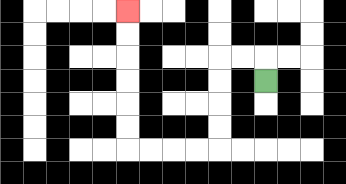{'start': '[11, 3]', 'end': '[5, 0]', 'path_directions': 'U,L,L,D,D,D,D,L,L,L,L,U,U,U,U,U,U', 'path_coordinates': '[[11, 3], [11, 2], [10, 2], [9, 2], [9, 3], [9, 4], [9, 5], [9, 6], [8, 6], [7, 6], [6, 6], [5, 6], [5, 5], [5, 4], [5, 3], [5, 2], [5, 1], [5, 0]]'}